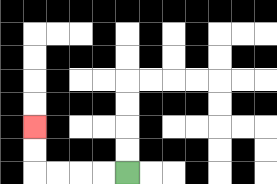{'start': '[5, 7]', 'end': '[1, 5]', 'path_directions': 'L,L,L,L,U,U', 'path_coordinates': '[[5, 7], [4, 7], [3, 7], [2, 7], [1, 7], [1, 6], [1, 5]]'}